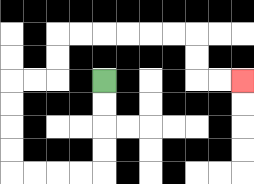{'start': '[4, 3]', 'end': '[10, 3]', 'path_directions': 'D,D,D,D,L,L,L,L,U,U,U,U,R,R,U,U,R,R,R,R,R,R,D,D,R,R', 'path_coordinates': '[[4, 3], [4, 4], [4, 5], [4, 6], [4, 7], [3, 7], [2, 7], [1, 7], [0, 7], [0, 6], [0, 5], [0, 4], [0, 3], [1, 3], [2, 3], [2, 2], [2, 1], [3, 1], [4, 1], [5, 1], [6, 1], [7, 1], [8, 1], [8, 2], [8, 3], [9, 3], [10, 3]]'}